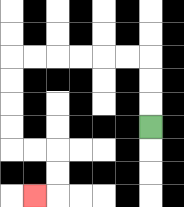{'start': '[6, 5]', 'end': '[1, 8]', 'path_directions': 'U,U,U,L,L,L,L,L,L,D,D,D,D,R,R,D,D,L', 'path_coordinates': '[[6, 5], [6, 4], [6, 3], [6, 2], [5, 2], [4, 2], [3, 2], [2, 2], [1, 2], [0, 2], [0, 3], [0, 4], [0, 5], [0, 6], [1, 6], [2, 6], [2, 7], [2, 8], [1, 8]]'}